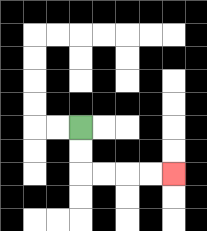{'start': '[3, 5]', 'end': '[7, 7]', 'path_directions': 'D,D,R,R,R,R', 'path_coordinates': '[[3, 5], [3, 6], [3, 7], [4, 7], [5, 7], [6, 7], [7, 7]]'}